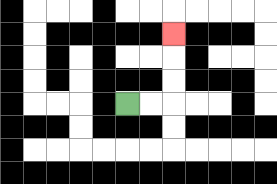{'start': '[5, 4]', 'end': '[7, 1]', 'path_directions': 'R,R,U,U,U', 'path_coordinates': '[[5, 4], [6, 4], [7, 4], [7, 3], [7, 2], [7, 1]]'}